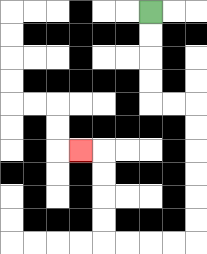{'start': '[6, 0]', 'end': '[3, 6]', 'path_directions': 'D,D,D,D,R,R,D,D,D,D,D,D,L,L,L,L,U,U,U,U,L', 'path_coordinates': '[[6, 0], [6, 1], [6, 2], [6, 3], [6, 4], [7, 4], [8, 4], [8, 5], [8, 6], [8, 7], [8, 8], [8, 9], [8, 10], [7, 10], [6, 10], [5, 10], [4, 10], [4, 9], [4, 8], [4, 7], [4, 6], [3, 6]]'}